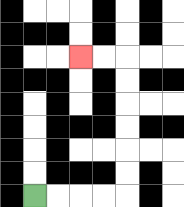{'start': '[1, 8]', 'end': '[3, 2]', 'path_directions': 'R,R,R,R,U,U,U,U,U,U,L,L', 'path_coordinates': '[[1, 8], [2, 8], [3, 8], [4, 8], [5, 8], [5, 7], [5, 6], [5, 5], [5, 4], [5, 3], [5, 2], [4, 2], [3, 2]]'}